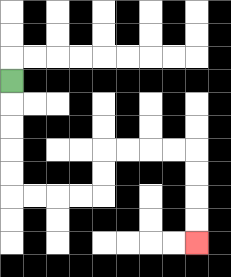{'start': '[0, 3]', 'end': '[8, 10]', 'path_directions': 'D,D,D,D,D,R,R,R,R,U,U,R,R,R,R,D,D,D,D', 'path_coordinates': '[[0, 3], [0, 4], [0, 5], [0, 6], [0, 7], [0, 8], [1, 8], [2, 8], [3, 8], [4, 8], [4, 7], [4, 6], [5, 6], [6, 6], [7, 6], [8, 6], [8, 7], [8, 8], [8, 9], [8, 10]]'}